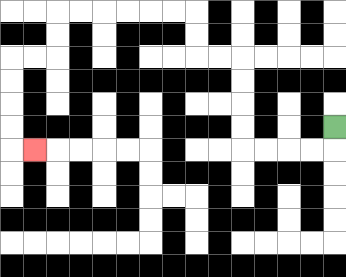{'start': '[14, 5]', 'end': '[1, 6]', 'path_directions': 'D,L,L,L,L,U,U,U,U,L,L,U,U,L,L,L,L,L,L,D,D,L,L,D,D,D,D,R', 'path_coordinates': '[[14, 5], [14, 6], [13, 6], [12, 6], [11, 6], [10, 6], [10, 5], [10, 4], [10, 3], [10, 2], [9, 2], [8, 2], [8, 1], [8, 0], [7, 0], [6, 0], [5, 0], [4, 0], [3, 0], [2, 0], [2, 1], [2, 2], [1, 2], [0, 2], [0, 3], [0, 4], [0, 5], [0, 6], [1, 6]]'}